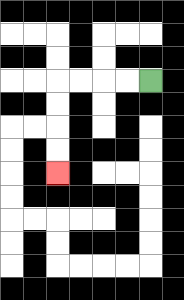{'start': '[6, 3]', 'end': '[2, 7]', 'path_directions': 'L,L,L,L,D,D,D,D', 'path_coordinates': '[[6, 3], [5, 3], [4, 3], [3, 3], [2, 3], [2, 4], [2, 5], [2, 6], [2, 7]]'}